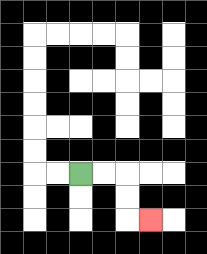{'start': '[3, 7]', 'end': '[6, 9]', 'path_directions': 'R,R,D,D,R', 'path_coordinates': '[[3, 7], [4, 7], [5, 7], [5, 8], [5, 9], [6, 9]]'}